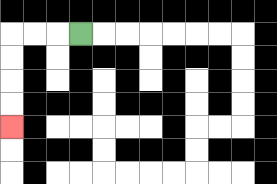{'start': '[3, 1]', 'end': '[0, 5]', 'path_directions': 'L,L,L,D,D,D,D', 'path_coordinates': '[[3, 1], [2, 1], [1, 1], [0, 1], [0, 2], [0, 3], [0, 4], [0, 5]]'}